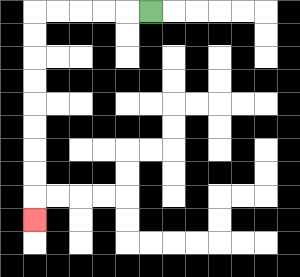{'start': '[6, 0]', 'end': '[1, 9]', 'path_directions': 'L,L,L,L,L,D,D,D,D,D,D,D,D,D', 'path_coordinates': '[[6, 0], [5, 0], [4, 0], [3, 0], [2, 0], [1, 0], [1, 1], [1, 2], [1, 3], [1, 4], [1, 5], [1, 6], [1, 7], [1, 8], [1, 9]]'}